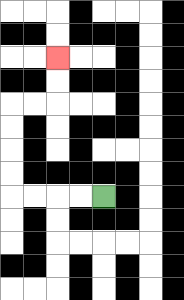{'start': '[4, 8]', 'end': '[2, 2]', 'path_directions': 'L,L,L,L,U,U,U,U,R,R,U,U', 'path_coordinates': '[[4, 8], [3, 8], [2, 8], [1, 8], [0, 8], [0, 7], [0, 6], [0, 5], [0, 4], [1, 4], [2, 4], [2, 3], [2, 2]]'}